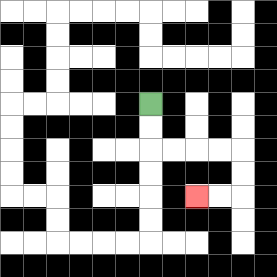{'start': '[6, 4]', 'end': '[8, 8]', 'path_directions': 'D,D,R,R,R,R,D,D,L,L', 'path_coordinates': '[[6, 4], [6, 5], [6, 6], [7, 6], [8, 6], [9, 6], [10, 6], [10, 7], [10, 8], [9, 8], [8, 8]]'}